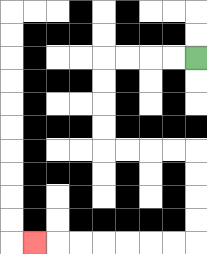{'start': '[8, 2]', 'end': '[1, 10]', 'path_directions': 'L,L,L,L,D,D,D,D,R,R,R,R,D,D,D,D,L,L,L,L,L,L,L', 'path_coordinates': '[[8, 2], [7, 2], [6, 2], [5, 2], [4, 2], [4, 3], [4, 4], [4, 5], [4, 6], [5, 6], [6, 6], [7, 6], [8, 6], [8, 7], [8, 8], [8, 9], [8, 10], [7, 10], [6, 10], [5, 10], [4, 10], [3, 10], [2, 10], [1, 10]]'}